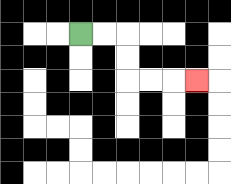{'start': '[3, 1]', 'end': '[8, 3]', 'path_directions': 'R,R,D,D,R,R,R', 'path_coordinates': '[[3, 1], [4, 1], [5, 1], [5, 2], [5, 3], [6, 3], [7, 3], [8, 3]]'}